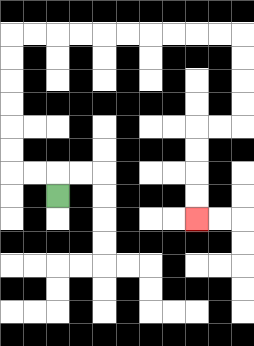{'start': '[2, 8]', 'end': '[8, 9]', 'path_directions': 'U,L,L,U,U,U,U,U,U,R,R,R,R,R,R,R,R,R,R,D,D,D,D,L,L,D,D,D,D', 'path_coordinates': '[[2, 8], [2, 7], [1, 7], [0, 7], [0, 6], [0, 5], [0, 4], [0, 3], [0, 2], [0, 1], [1, 1], [2, 1], [3, 1], [4, 1], [5, 1], [6, 1], [7, 1], [8, 1], [9, 1], [10, 1], [10, 2], [10, 3], [10, 4], [10, 5], [9, 5], [8, 5], [8, 6], [8, 7], [8, 8], [8, 9]]'}